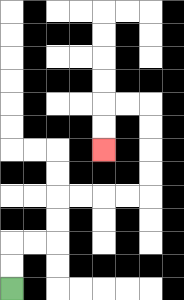{'start': '[0, 12]', 'end': '[4, 6]', 'path_directions': 'U,U,R,R,U,U,R,R,R,R,U,U,U,U,L,L,D,D', 'path_coordinates': '[[0, 12], [0, 11], [0, 10], [1, 10], [2, 10], [2, 9], [2, 8], [3, 8], [4, 8], [5, 8], [6, 8], [6, 7], [6, 6], [6, 5], [6, 4], [5, 4], [4, 4], [4, 5], [4, 6]]'}